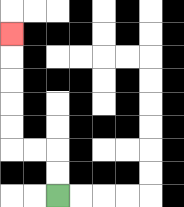{'start': '[2, 8]', 'end': '[0, 1]', 'path_directions': 'U,U,L,L,U,U,U,U,U', 'path_coordinates': '[[2, 8], [2, 7], [2, 6], [1, 6], [0, 6], [0, 5], [0, 4], [0, 3], [0, 2], [0, 1]]'}